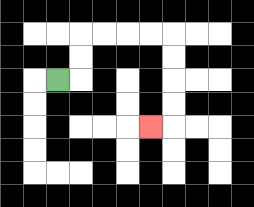{'start': '[2, 3]', 'end': '[6, 5]', 'path_directions': 'R,U,U,R,R,R,R,D,D,D,D,L', 'path_coordinates': '[[2, 3], [3, 3], [3, 2], [3, 1], [4, 1], [5, 1], [6, 1], [7, 1], [7, 2], [7, 3], [7, 4], [7, 5], [6, 5]]'}